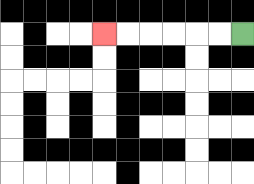{'start': '[10, 1]', 'end': '[4, 1]', 'path_directions': 'L,L,L,L,L,L', 'path_coordinates': '[[10, 1], [9, 1], [8, 1], [7, 1], [6, 1], [5, 1], [4, 1]]'}